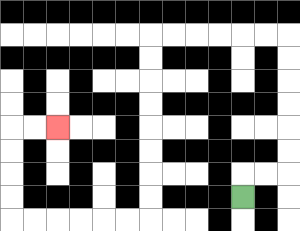{'start': '[10, 8]', 'end': '[2, 5]', 'path_directions': 'U,R,R,U,U,U,U,U,U,L,L,L,L,L,L,D,D,D,D,D,D,D,D,L,L,L,L,L,L,U,U,U,U,R,R', 'path_coordinates': '[[10, 8], [10, 7], [11, 7], [12, 7], [12, 6], [12, 5], [12, 4], [12, 3], [12, 2], [12, 1], [11, 1], [10, 1], [9, 1], [8, 1], [7, 1], [6, 1], [6, 2], [6, 3], [6, 4], [6, 5], [6, 6], [6, 7], [6, 8], [6, 9], [5, 9], [4, 9], [3, 9], [2, 9], [1, 9], [0, 9], [0, 8], [0, 7], [0, 6], [0, 5], [1, 5], [2, 5]]'}